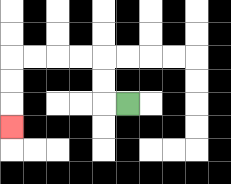{'start': '[5, 4]', 'end': '[0, 5]', 'path_directions': 'L,U,U,L,L,L,L,D,D,D', 'path_coordinates': '[[5, 4], [4, 4], [4, 3], [4, 2], [3, 2], [2, 2], [1, 2], [0, 2], [0, 3], [0, 4], [0, 5]]'}